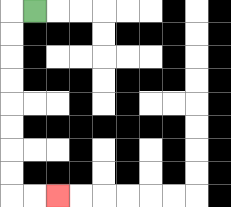{'start': '[1, 0]', 'end': '[2, 8]', 'path_directions': 'L,D,D,D,D,D,D,D,D,R,R', 'path_coordinates': '[[1, 0], [0, 0], [0, 1], [0, 2], [0, 3], [0, 4], [0, 5], [0, 6], [0, 7], [0, 8], [1, 8], [2, 8]]'}